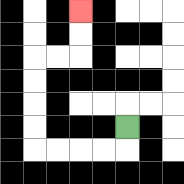{'start': '[5, 5]', 'end': '[3, 0]', 'path_directions': 'D,L,L,L,L,U,U,U,U,R,R,U,U', 'path_coordinates': '[[5, 5], [5, 6], [4, 6], [3, 6], [2, 6], [1, 6], [1, 5], [1, 4], [1, 3], [1, 2], [2, 2], [3, 2], [3, 1], [3, 0]]'}